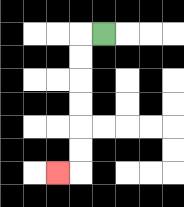{'start': '[4, 1]', 'end': '[2, 7]', 'path_directions': 'L,D,D,D,D,D,D,L', 'path_coordinates': '[[4, 1], [3, 1], [3, 2], [3, 3], [3, 4], [3, 5], [3, 6], [3, 7], [2, 7]]'}